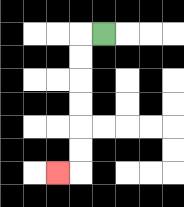{'start': '[4, 1]', 'end': '[2, 7]', 'path_directions': 'L,D,D,D,D,D,D,L', 'path_coordinates': '[[4, 1], [3, 1], [3, 2], [3, 3], [3, 4], [3, 5], [3, 6], [3, 7], [2, 7]]'}